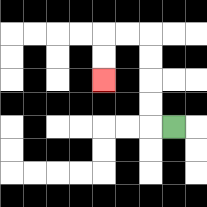{'start': '[7, 5]', 'end': '[4, 3]', 'path_directions': 'L,U,U,U,U,L,L,D,D', 'path_coordinates': '[[7, 5], [6, 5], [6, 4], [6, 3], [6, 2], [6, 1], [5, 1], [4, 1], [4, 2], [4, 3]]'}